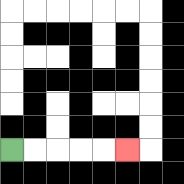{'start': '[0, 6]', 'end': '[5, 6]', 'path_directions': 'R,R,R,R,R', 'path_coordinates': '[[0, 6], [1, 6], [2, 6], [3, 6], [4, 6], [5, 6]]'}